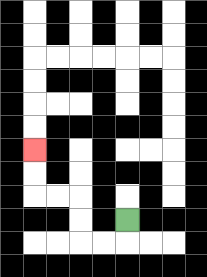{'start': '[5, 9]', 'end': '[1, 6]', 'path_directions': 'D,L,L,U,U,L,L,U,U', 'path_coordinates': '[[5, 9], [5, 10], [4, 10], [3, 10], [3, 9], [3, 8], [2, 8], [1, 8], [1, 7], [1, 6]]'}